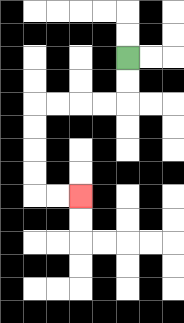{'start': '[5, 2]', 'end': '[3, 8]', 'path_directions': 'D,D,L,L,L,L,D,D,D,D,R,R', 'path_coordinates': '[[5, 2], [5, 3], [5, 4], [4, 4], [3, 4], [2, 4], [1, 4], [1, 5], [1, 6], [1, 7], [1, 8], [2, 8], [3, 8]]'}